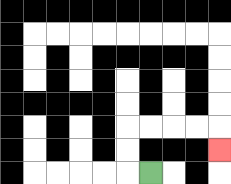{'start': '[6, 7]', 'end': '[9, 6]', 'path_directions': 'L,U,U,R,R,R,R,D', 'path_coordinates': '[[6, 7], [5, 7], [5, 6], [5, 5], [6, 5], [7, 5], [8, 5], [9, 5], [9, 6]]'}